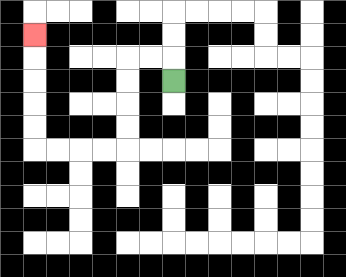{'start': '[7, 3]', 'end': '[1, 1]', 'path_directions': 'U,L,L,D,D,D,D,L,L,L,L,U,U,U,U,U', 'path_coordinates': '[[7, 3], [7, 2], [6, 2], [5, 2], [5, 3], [5, 4], [5, 5], [5, 6], [4, 6], [3, 6], [2, 6], [1, 6], [1, 5], [1, 4], [1, 3], [1, 2], [1, 1]]'}